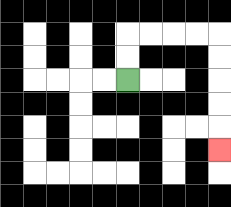{'start': '[5, 3]', 'end': '[9, 6]', 'path_directions': 'U,U,R,R,R,R,D,D,D,D,D', 'path_coordinates': '[[5, 3], [5, 2], [5, 1], [6, 1], [7, 1], [8, 1], [9, 1], [9, 2], [9, 3], [9, 4], [9, 5], [9, 6]]'}